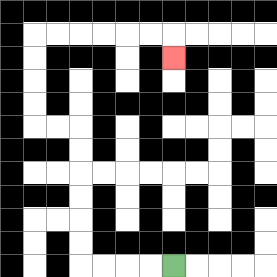{'start': '[7, 11]', 'end': '[7, 2]', 'path_directions': 'L,L,L,L,U,U,U,U,U,U,L,L,U,U,U,U,R,R,R,R,R,R,D', 'path_coordinates': '[[7, 11], [6, 11], [5, 11], [4, 11], [3, 11], [3, 10], [3, 9], [3, 8], [3, 7], [3, 6], [3, 5], [2, 5], [1, 5], [1, 4], [1, 3], [1, 2], [1, 1], [2, 1], [3, 1], [4, 1], [5, 1], [6, 1], [7, 1], [7, 2]]'}